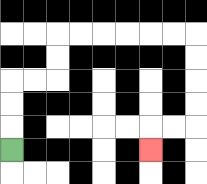{'start': '[0, 6]', 'end': '[6, 6]', 'path_directions': 'U,U,U,R,R,U,U,R,R,R,R,R,R,D,D,D,D,L,L,D', 'path_coordinates': '[[0, 6], [0, 5], [0, 4], [0, 3], [1, 3], [2, 3], [2, 2], [2, 1], [3, 1], [4, 1], [5, 1], [6, 1], [7, 1], [8, 1], [8, 2], [8, 3], [8, 4], [8, 5], [7, 5], [6, 5], [6, 6]]'}